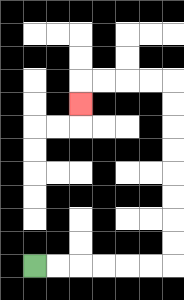{'start': '[1, 11]', 'end': '[3, 4]', 'path_directions': 'R,R,R,R,R,R,U,U,U,U,U,U,U,U,L,L,L,L,D', 'path_coordinates': '[[1, 11], [2, 11], [3, 11], [4, 11], [5, 11], [6, 11], [7, 11], [7, 10], [7, 9], [7, 8], [7, 7], [7, 6], [7, 5], [7, 4], [7, 3], [6, 3], [5, 3], [4, 3], [3, 3], [3, 4]]'}